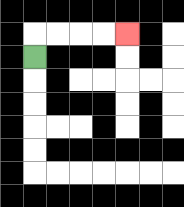{'start': '[1, 2]', 'end': '[5, 1]', 'path_directions': 'U,R,R,R,R', 'path_coordinates': '[[1, 2], [1, 1], [2, 1], [3, 1], [4, 1], [5, 1]]'}